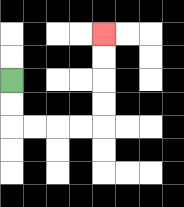{'start': '[0, 3]', 'end': '[4, 1]', 'path_directions': 'D,D,R,R,R,R,U,U,U,U', 'path_coordinates': '[[0, 3], [0, 4], [0, 5], [1, 5], [2, 5], [3, 5], [4, 5], [4, 4], [4, 3], [4, 2], [4, 1]]'}